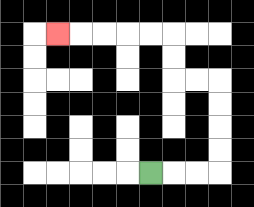{'start': '[6, 7]', 'end': '[2, 1]', 'path_directions': 'R,R,R,U,U,U,U,L,L,U,U,L,L,L,L,L', 'path_coordinates': '[[6, 7], [7, 7], [8, 7], [9, 7], [9, 6], [9, 5], [9, 4], [9, 3], [8, 3], [7, 3], [7, 2], [7, 1], [6, 1], [5, 1], [4, 1], [3, 1], [2, 1]]'}